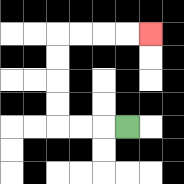{'start': '[5, 5]', 'end': '[6, 1]', 'path_directions': 'L,L,L,U,U,U,U,R,R,R,R', 'path_coordinates': '[[5, 5], [4, 5], [3, 5], [2, 5], [2, 4], [2, 3], [2, 2], [2, 1], [3, 1], [4, 1], [5, 1], [6, 1]]'}